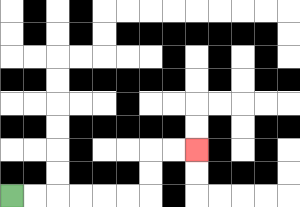{'start': '[0, 8]', 'end': '[8, 6]', 'path_directions': 'R,R,R,R,R,R,U,U,R,R', 'path_coordinates': '[[0, 8], [1, 8], [2, 8], [3, 8], [4, 8], [5, 8], [6, 8], [6, 7], [6, 6], [7, 6], [8, 6]]'}